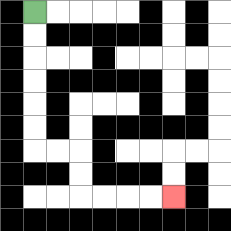{'start': '[1, 0]', 'end': '[7, 8]', 'path_directions': 'D,D,D,D,D,D,R,R,D,D,R,R,R,R', 'path_coordinates': '[[1, 0], [1, 1], [1, 2], [1, 3], [1, 4], [1, 5], [1, 6], [2, 6], [3, 6], [3, 7], [3, 8], [4, 8], [5, 8], [6, 8], [7, 8]]'}